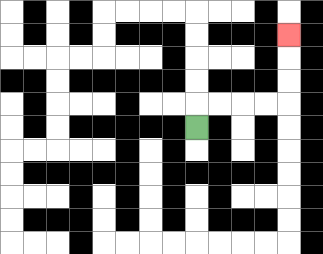{'start': '[8, 5]', 'end': '[12, 1]', 'path_directions': 'U,R,R,R,R,U,U,U', 'path_coordinates': '[[8, 5], [8, 4], [9, 4], [10, 4], [11, 4], [12, 4], [12, 3], [12, 2], [12, 1]]'}